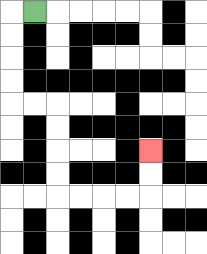{'start': '[1, 0]', 'end': '[6, 6]', 'path_directions': 'L,D,D,D,D,R,R,D,D,D,D,R,R,R,R,U,U', 'path_coordinates': '[[1, 0], [0, 0], [0, 1], [0, 2], [0, 3], [0, 4], [1, 4], [2, 4], [2, 5], [2, 6], [2, 7], [2, 8], [3, 8], [4, 8], [5, 8], [6, 8], [6, 7], [6, 6]]'}